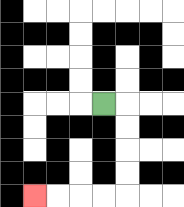{'start': '[4, 4]', 'end': '[1, 8]', 'path_directions': 'R,D,D,D,D,L,L,L,L', 'path_coordinates': '[[4, 4], [5, 4], [5, 5], [5, 6], [5, 7], [5, 8], [4, 8], [3, 8], [2, 8], [1, 8]]'}